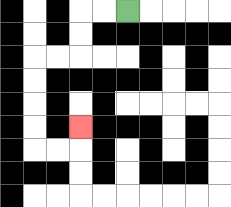{'start': '[5, 0]', 'end': '[3, 5]', 'path_directions': 'L,L,D,D,L,L,D,D,D,D,R,R,U', 'path_coordinates': '[[5, 0], [4, 0], [3, 0], [3, 1], [3, 2], [2, 2], [1, 2], [1, 3], [1, 4], [1, 5], [1, 6], [2, 6], [3, 6], [3, 5]]'}